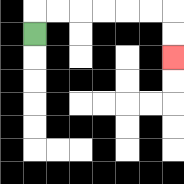{'start': '[1, 1]', 'end': '[7, 2]', 'path_directions': 'U,R,R,R,R,R,R,D,D', 'path_coordinates': '[[1, 1], [1, 0], [2, 0], [3, 0], [4, 0], [5, 0], [6, 0], [7, 0], [7, 1], [7, 2]]'}